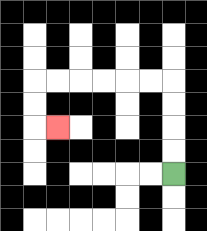{'start': '[7, 7]', 'end': '[2, 5]', 'path_directions': 'U,U,U,U,L,L,L,L,L,L,D,D,R', 'path_coordinates': '[[7, 7], [7, 6], [7, 5], [7, 4], [7, 3], [6, 3], [5, 3], [4, 3], [3, 3], [2, 3], [1, 3], [1, 4], [1, 5], [2, 5]]'}